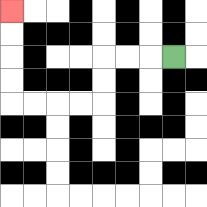{'start': '[7, 2]', 'end': '[0, 0]', 'path_directions': 'L,L,L,D,D,L,L,L,L,U,U,U,U', 'path_coordinates': '[[7, 2], [6, 2], [5, 2], [4, 2], [4, 3], [4, 4], [3, 4], [2, 4], [1, 4], [0, 4], [0, 3], [0, 2], [0, 1], [0, 0]]'}